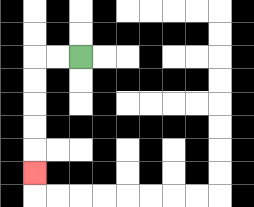{'start': '[3, 2]', 'end': '[1, 7]', 'path_directions': 'L,L,D,D,D,D,D', 'path_coordinates': '[[3, 2], [2, 2], [1, 2], [1, 3], [1, 4], [1, 5], [1, 6], [1, 7]]'}